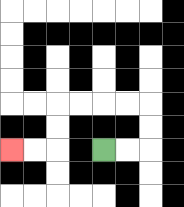{'start': '[4, 6]', 'end': '[0, 6]', 'path_directions': 'R,R,U,U,L,L,L,L,D,D,L,L', 'path_coordinates': '[[4, 6], [5, 6], [6, 6], [6, 5], [6, 4], [5, 4], [4, 4], [3, 4], [2, 4], [2, 5], [2, 6], [1, 6], [0, 6]]'}